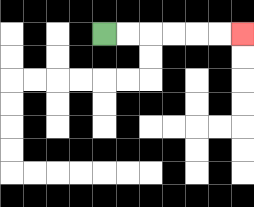{'start': '[4, 1]', 'end': '[10, 1]', 'path_directions': 'R,R,R,R,R,R', 'path_coordinates': '[[4, 1], [5, 1], [6, 1], [7, 1], [8, 1], [9, 1], [10, 1]]'}